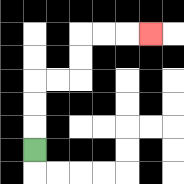{'start': '[1, 6]', 'end': '[6, 1]', 'path_directions': 'U,U,U,R,R,U,U,R,R,R', 'path_coordinates': '[[1, 6], [1, 5], [1, 4], [1, 3], [2, 3], [3, 3], [3, 2], [3, 1], [4, 1], [5, 1], [6, 1]]'}